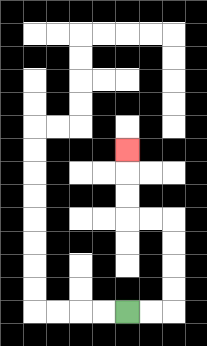{'start': '[5, 13]', 'end': '[5, 6]', 'path_directions': 'R,R,U,U,U,U,L,L,U,U,U', 'path_coordinates': '[[5, 13], [6, 13], [7, 13], [7, 12], [7, 11], [7, 10], [7, 9], [6, 9], [5, 9], [5, 8], [5, 7], [5, 6]]'}